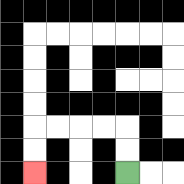{'start': '[5, 7]', 'end': '[1, 7]', 'path_directions': 'U,U,L,L,L,L,D,D', 'path_coordinates': '[[5, 7], [5, 6], [5, 5], [4, 5], [3, 5], [2, 5], [1, 5], [1, 6], [1, 7]]'}